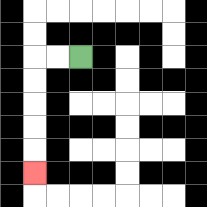{'start': '[3, 2]', 'end': '[1, 7]', 'path_directions': 'L,L,D,D,D,D,D', 'path_coordinates': '[[3, 2], [2, 2], [1, 2], [1, 3], [1, 4], [1, 5], [1, 6], [1, 7]]'}